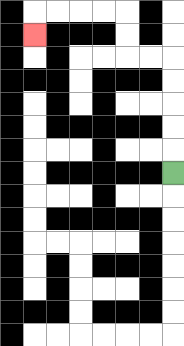{'start': '[7, 7]', 'end': '[1, 1]', 'path_directions': 'U,U,U,U,U,L,L,U,U,L,L,L,L,D', 'path_coordinates': '[[7, 7], [7, 6], [7, 5], [7, 4], [7, 3], [7, 2], [6, 2], [5, 2], [5, 1], [5, 0], [4, 0], [3, 0], [2, 0], [1, 0], [1, 1]]'}